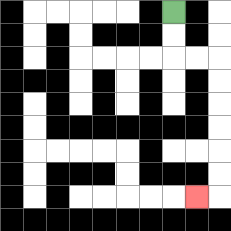{'start': '[7, 0]', 'end': '[8, 8]', 'path_directions': 'D,D,R,R,D,D,D,D,D,D,L', 'path_coordinates': '[[7, 0], [7, 1], [7, 2], [8, 2], [9, 2], [9, 3], [9, 4], [9, 5], [9, 6], [9, 7], [9, 8], [8, 8]]'}